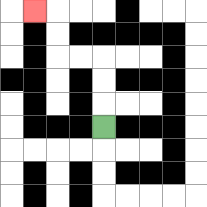{'start': '[4, 5]', 'end': '[1, 0]', 'path_directions': 'U,U,U,L,L,U,U,L', 'path_coordinates': '[[4, 5], [4, 4], [4, 3], [4, 2], [3, 2], [2, 2], [2, 1], [2, 0], [1, 0]]'}